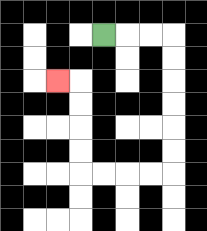{'start': '[4, 1]', 'end': '[2, 3]', 'path_directions': 'R,R,R,D,D,D,D,D,D,L,L,L,L,U,U,U,U,L', 'path_coordinates': '[[4, 1], [5, 1], [6, 1], [7, 1], [7, 2], [7, 3], [7, 4], [7, 5], [7, 6], [7, 7], [6, 7], [5, 7], [4, 7], [3, 7], [3, 6], [3, 5], [3, 4], [3, 3], [2, 3]]'}